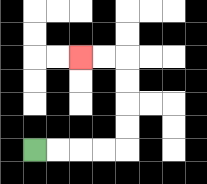{'start': '[1, 6]', 'end': '[3, 2]', 'path_directions': 'R,R,R,R,U,U,U,U,L,L', 'path_coordinates': '[[1, 6], [2, 6], [3, 6], [4, 6], [5, 6], [5, 5], [5, 4], [5, 3], [5, 2], [4, 2], [3, 2]]'}